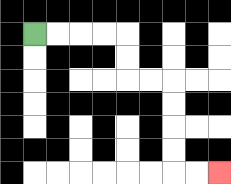{'start': '[1, 1]', 'end': '[9, 7]', 'path_directions': 'R,R,R,R,D,D,R,R,D,D,D,D,R,R', 'path_coordinates': '[[1, 1], [2, 1], [3, 1], [4, 1], [5, 1], [5, 2], [5, 3], [6, 3], [7, 3], [7, 4], [7, 5], [7, 6], [7, 7], [8, 7], [9, 7]]'}